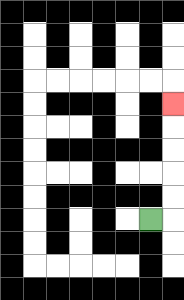{'start': '[6, 9]', 'end': '[7, 4]', 'path_directions': 'R,U,U,U,U,U', 'path_coordinates': '[[6, 9], [7, 9], [7, 8], [7, 7], [7, 6], [7, 5], [7, 4]]'}